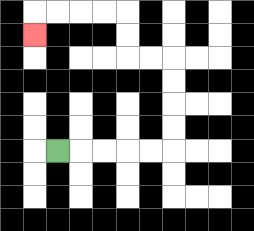{'start': '[2, 6]', 'end': '[1, 1]', 'path_directions': 'R,R,R,R,R,U,U,U,U,L,L,U,U,L,L,L,L,D', 'path_coordinates': '[[2, 6], [3, 6], [4, 6], [5, 6], [6, 6], [7, 6], [7, 5], [7, 4], [7, 3], [7, 2], [6, 2], [5, 2], [5, 1], [5, 0], [4, 0], [3, 0], [2, 0], [1, 0], [1, 1]]'}